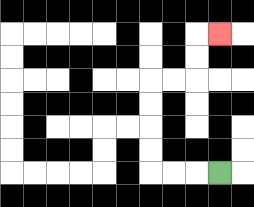{'start': '[9, 7]', 'end': '[9, 1]', 'path_directions': 'L,L,L,U,U,U,U,R,R,U,U,R', 'path_coordinates': '[[9, 7], [8, 7], [7, 7], [6, 7], [6, 6], [6, 5], [6, 4], [6, 3], [7, 3], [8, 3], [8, 2], [8, 1], [9, 1]]'}